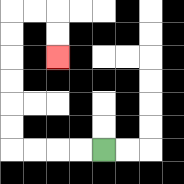{'start': '[4, 6]', 'end': '[2, 2]', 'path_directions': 'L,L,L,L,U,U,U,U,U,U,R,R,D,D', 'path_coordinates': '[[4, 6], [3, 6], [2, 6], [1, 6], [0, 6], [0, 5], [0, 4], [0, 3], [0, 2], [0, 1], [0, 0], [1, 0], [2, 0], [2, 1], [2, 2]]'}